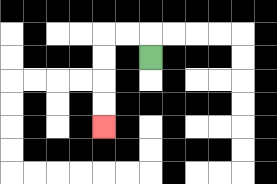{'start': '[6, 2]', 'end': '[4, 5]', 'path_directions': 'U,L,L,D,D,D,D', 'path_coordinates': '[[6, 2], [6, 1], [5, 1], [4, 1], [4, 2], [4, 3], [4, 4], [4, 5]]'}